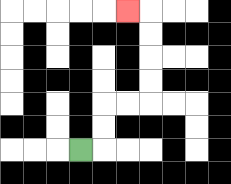{'start': '[3, 6]', 'end': '[5, 0]', 'path_directions': 'R,U,U,R,R,U,U,U,U,L', 'path_coordinates': '[[3, 6], [4, 6], [4, 5], [4, 4], [5, 4], [6, 4], [6, 3], [6, 2], [6, 1], [6, 0], [5, 0]]'}